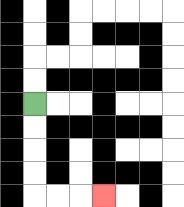{'start': '[1, 4]', 'end': '[4, 8]', 'path_directions': 'D,D,D,D,R,R,R', 'path_coordinates': '[[1, 4], [1, 5], [1, 6], [1, 7], [1, 8], [2, 8], [3, 8], [4, 8]]'}